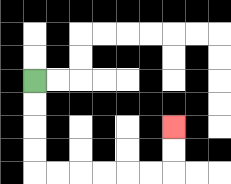{'start': '[1, 3]', 'end': '[7, 5]', 'path_directions': 'D,D,D,D,R,R,R,R,R,R,U,U', 'path_coordinates': '[[1, 3], [1, 4], [1, 5], [1, 6], [1, 7], [2, 7], [3, 7], [4, 7], [5, 7], [6, 7], [7, 7], [7, 6], [7, 5]]'}